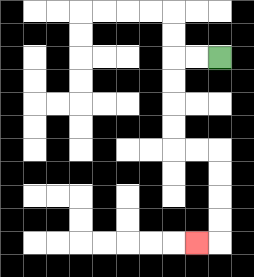{'start': '[9, 2]', 'end': '[8, 10]', 'path_directions': 'L,L,D,D,D,D,R,R,D,D,D,D,L', 'path_coordinates': '[[9, 2], [8, 2], [7, 2], [7, 3], [7, 4], [7, 5], [7, 6], [8, 6], [9, 6], [9, 7], [9, 8], [9, 9], [9, 10], [8, 10]]'}